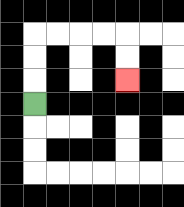{'start': '[1, 4]', 'end': '[5, 3]', 'path_directions': 'U,U,U,R,R,R,R,D,D', 'path_coordinates': '[[1, 4], [1, 3], [1, 2], [1, 1], [2, 1], [3, 1], [4, 1], [5, 1], [5, 2], [5, 3]]'}